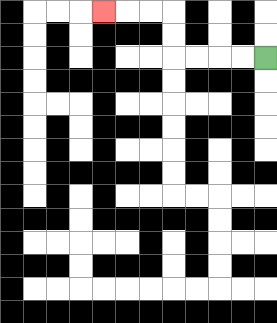{'start': '[11, 2]', 'end': '[4, 0]', 'path_directions': 'L,L,L,L,U,U,L,L,L', 'path_coordinates': '[[11, 2], [10, 2], [9, 2], [8, 2], [7, 2], [7, 1], [7, 0], [6, 0], [5, 0], [4, 0]]'}